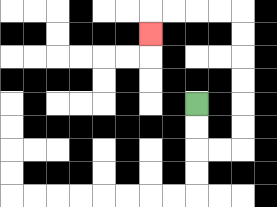{'start': '[8, 4]', 'end': '[6, 1]', 'path_directions': 'D,D,R,R,U,U,U,U,U,U,L,L,L,L,D', 'path_coordinates': '[[8, 4], [8, 5], [8, 6], [9, 6], [10, 6], [10, 5], [10, 4], [10, 3], [10, 2], [10, 1], [10, 0], [9, 0], [8, 0], [7, 0], [6, 0], [6, 1]]'}